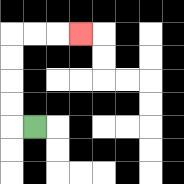{'start': '[1, 5]', 'end': '[3, 1]', 'path_directions': 'L,U,U,U,U,R,R,R', 'path_coordinates': '[[1, 5], [0, 5], [0, 4], [0, 3], [0, 2], [0, 1], [1, 1], [2, 1], [3, 1]]'}